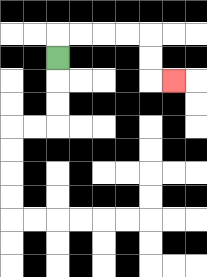{'start': '[2, 2]', 'end': '[7, 3]', 'path_directions': 'U,R,R,R,R,D,D,R', 'path_coordinates': '[[2, 2], [2, 1], [3, 1], [4, 1], [5, 1], [6, 1], [6, 2], [6, 3], [7, 3]]'}